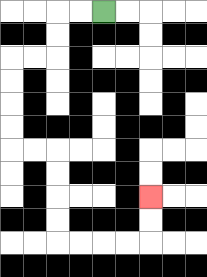{'start': '[4, 0]', 'end': '[6, 8]', 'path_directions': 'L,L,D,D,L,L,D,D,D,D,R,R,D,D,D,D,R,R,R,R,U,U', 'path_coordinates': '[[4, 0], [3, 0], [2, 0], [2, 1], [2, 2], [1, 2], [0, 2], [0, 3], [0, 4], [0, 5], [0, 6], [1, 6], [2, 6], [2, 7], [2, 8], [2, 9], [2, 10], [3, 10], [4, 10], [5, 10], [6, 10], [6, 9], [6, 8]]'}